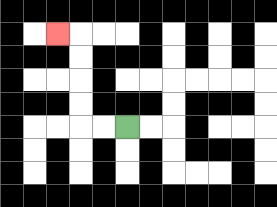{'start': '[5, 5]', 'end': '[2, 1]', 'path_directions': 'L,L,U,U,U,U,L', 'path_coordinates': '[[5, 5], [4, 5], [3, 5], [3, 4], [3, 3], [3, 2], [3, 1], [2, 1]]'}